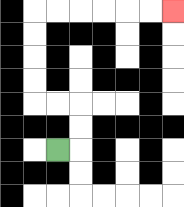{'start': '[2, 6]', 'end': '[7, 0]', 'path_directions': 'R,U,U,L,L,U,U,U,U,R,R,R,R,R,R', 'path_coordinates': '[[2, 6], [3, 6], [3, 5], [3, 4], [2, 4], [1, 4], [1, 3], [1, 2], [1, 1], [1, 0], [2, 0], [3, 0], [4, 0], [5, 0], [6, 0], [7, 0]]'}